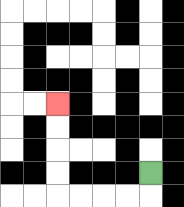{'start': '[6, 7]', 'end': '[2, 4]', 'path_directions': 'D,L,L,L,L,U,U,U,U', 'path_coordinates': '[[6, 7], [6, 8], [5, 8], [4, 8], [3, 8], [2, 8], [2, 7], [2, 6], [2, 5], [2, 4]]'}